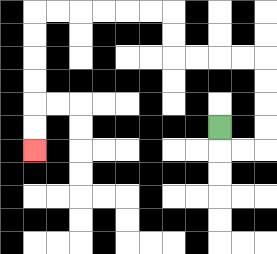{'start': '[9, 5]', 'end': '[1, 6]', 'path_directions': 'D,R,R,U,U,U,U,L,L,L,L,U,U,L,L,L,L,L,L,D,D,D,D,D,D', 'path_coordinates': '[[9, 5], [9, 6], [10, 6], [11, 6], [11, 5], [11, 4], [11, 3], [11, 2], [10, 2], [9, 2], [8, 2], [7, 2], [7, 1], [7, 0], [6, 0], [5, 0], [4, 0], [3, 0], [2, 0], [1, 0], [1, 1], [1, 2], [1, 3], [1, 4], [1, 5], [1, 6]]'}